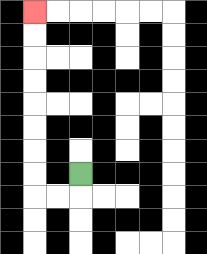{'start': '[3, 7]', 'end': '[1, 0]', 'path_directions': 'D,L,L,U,U,U,U,U,U,U,U', 'path_coordinates': '[[3, 7], [3, 8], [2, 8], [1, 8], [1, 7], [1, 6], [1, 5], [1, 4], [1, 3], [1, 2], [1, 1], [1, 0]]'}